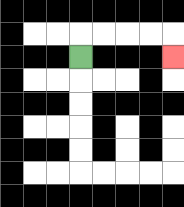{'start': '[3, 2]', 'end': '[7, 2]', 'path_directions': 'U,R,R,R,R,D', 'path_coordinates': '[[3, 2], [3, 1], [4, 1], [5, 1], [6, 1], [7, 1], [7, 2]]'}